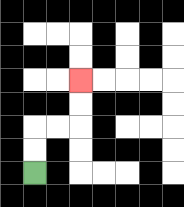{'start': '[1, 7]', 'end': '[3, 3]', 'path_directions': 'U,U,R,R,U,U', 'path_coordinates': '[[1, 7], [1, 6], [1, 5], [2, 5], [3, 5], [3, 4], [3, 3]]'}